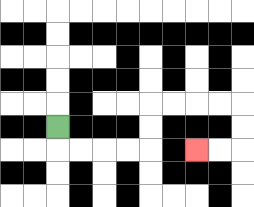{'start': '[2, 5]', 'end': '[8, 6]', 'path_directions': 'D,R,R,R,R,U,U,R,R,R,R,D,D,L,L', 'path_coordinates': '[[2, 5], [2, 6], [3, 6], [4, 6], [5, 6], [6, 6], [6, 5], [6, 4], [7, 4], [8, 4], [9, 4], [10, 4], [10, 5], [10, 6], [9, 6], [8, 6]]'}